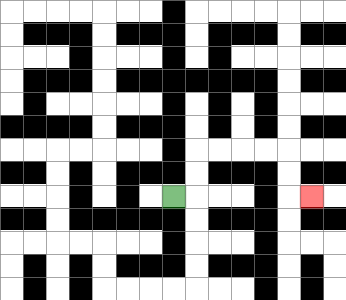{'start': '[7, 8]', 'end': '[13, 8]', 'path_directions': 'R,U,U,R,R,R,R,D,D,R', 'path_coordinates': '[[7, 8], [8, 8], [8, 7], [8, 6], [9, 6], [10, 6], [11, 6], [12, 6], [12, 7], [12, 8], [13, 8]]'}